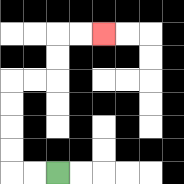{'start': '[2, 7]', 'end': '[4, 1]', 'path_directions': 'L,L,U,U,U,U,R,R,U,U,R,R', 'path_coordinates': '[[2, 7], [1, 7], [0, 7], [0, 6], [0, 5], [0, 4], [0, 3], [1, 3], [2, 3], [2, 2], [2, 1], [3, 1], [4, 1]]'}